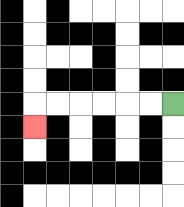{'start': '[7, 4]', 'end': '[1, 5]', 'path_directions': 'L,L,L,L,L,L,D', 'path_coordinates': '[[7, 4], [6, 4], [5, 4], [4, 4], [3, 4], [2, 4], [1, 4], [1, 5]]'}